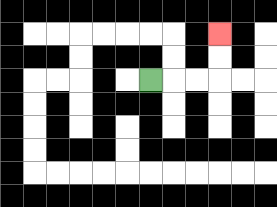{'start': '[6, 3]', 'end': '[9, 1]', 'path_directions': 'R,R,R,U,U', 'path_coordinates': '[[6, 3], [7, 3], [8, 3], [9, 3], [9, 2], [9, 1]]'}